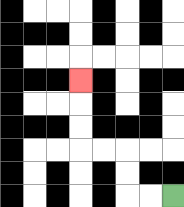{'start': '[7, 8]', 'end': '[3, 3]', 'path_directions': 'L,L,U,U,L,L,U,U,U', 'path_coordinates': '[[7, 8], [6, 8], [5, 8], [5, 7], [5, 6], [4, 6], [3, 6], [3, 5], [3, 4], [3, 3]]'}